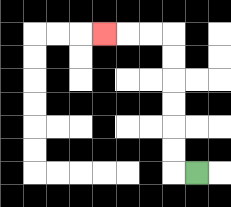{'start': '[8, 7]', 'end': '[4, 1]', 'path_directions': 'L,U,U,U,U,U,U,L,L,L', 'path_coordinates': '[[8, 7], [7, 7], [7, 6], [7, 5], [7, 4], [7, 3], [7, 2], [7, 1], [6, 1], [5, 1], [4, 1]]'}